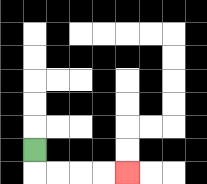{'start': '[1, 6]', 'end': '[5, 7]', 'path_directions': 'D,R,R,R,R', 'path_coordinates': '[[1, 6], [1, 7], [2, 7], [3, 7], [4, 7], [5, 7]]'}